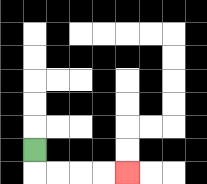{'start': '[1, 6]', 'end': '[5, 7]', 'path_directions': 'D,R,R,R,R', 'path_coordinates': '[[1, 6], [1, 7], [2, 7], [3, 7], [4, 7], [5, 7]]'}